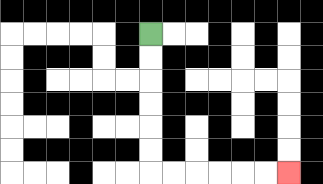{'start': '[6, 1]', 'end': '[12, 7]', 'path_directions': 'D,D,D,D,D,D,R,R,R,R,R,R', 'path_coordinates': '[[6, 1], [6, 2], [6, 3], [6, 4], [6, 5], [6, 6], [6, 7], [7, 7], [8, 7], [9, 7], [10, 7], [11, 7], [12, 7]]'}